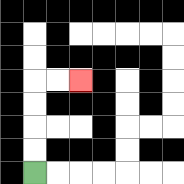{'start': '[1, 7]', 'end': '[3, 3]', 'path_directions': 'U,U,U,U,R,R', 'path_coordinates': '[[1, 7], [1, 6], [1, 5], [1, 4], [1, 3], [2, 3], [3, 3]]'}